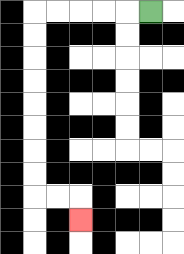{'start': '[6, 0]', 'end': '[3, 9]', 'path_directions': 'L,L,L,L,L,D,D,D,D,D,D,D,D,R,R,D', 'path_coordinates': '[[6, 0], [5, 0], [4, 0], [3, 0], [2, 0], [1, 0], [1, 1], [1, 2], [1, 3], [1, 4], [1, 5], [1, 6], [1, 7], [1, 8], [2, 8], [3, 8], [3, 9]]'}